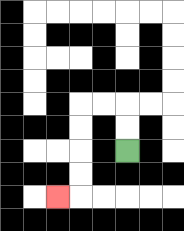{'start': '[5, 6]', 'end': '[2, 8]', 'path_directions': 'U,U,L,L,D,D,D,D,L', 'path_coordinates': '[[5, 6], [5, 5], [5, 4], [4, 4], [3, 4], [3, 5], [3, 6], [3, 7], [3, 8], [2, 8]]'}